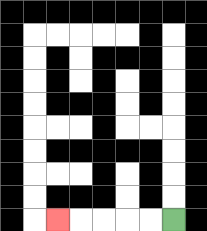{'start': '[7, 9]', 'end': '[2, 9]', 'path_directions': 'L,L,L,L,L', 'path_coordinates': '[[7, 9], [6, 9], [5, 9], [4, 9], [3, 9], [2, 9]]'}